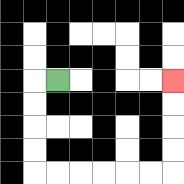{'start': '[2, 3]', 'end': '[7, 3]', 'path_directions': 'L,D,D,D,D,R,R,R,R,R,R,U,U,U,U', 'path_coordinates': '[[2, 3], [1, 3], [1, 4], [1, 5], [1, 6], [1, 7], [2, 7], [3, 7], [4, 7], [5, 7], [6, 7], [7, 7], [7, 6], [7, 5], [7, 4], [7, 3]]'}